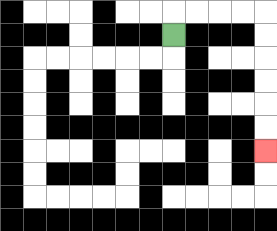{'start': '[7, 1]', 'end': '[11, 6]', 'path_directions': 'U,R,R,R,R,D,D,D,D,D,D', 'path_coordinates': '[[7, 1], [7, 0], [8, 0], [9, 0], [10, 0], [11, 0], [11, 1], [11, 2], [11, 3], [11, 4], [11, 5], [11, 6]]'}